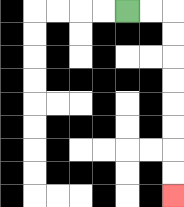{'start': '[5, 0]', 'end': '[7, 8]', 'path_directions': 'R,R,D,D,D,D,D,D,D,D', 'path_coordinates': '[[5, 0], [6, 0], [7, 0], [7, 1], [7, 2], [7, 3], [7, 4], [7, 5], [7, 6], [7, 7], [7, 8]]'}